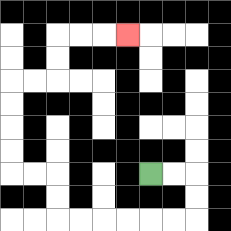{'start': '[6, 7]', 'end': '[5, 1]', 'path_directions': 'R,R,D,D,L,L,L,L,L,L,U,U,L,L,U,U,U,U,R,R,U,U,R,R,R', 'path_coordinates': '[[6, 7], [7, 7], [8, 7], [8, 8], [8, 9], [7, 9], [6, 9], [5, 9], [4, 9], [3, 9], [2, 9], [2, 8], [2, 7], [1, 7], [0, 7], [0, 6], [0, 5], [0, 4], [0, 3], [1, 3], [2, 3], [2, 2], [2, 1], [3, 1], [4, 1], [5, 1]]'}